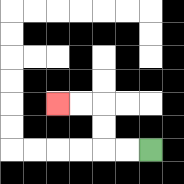{'start': '[6, 6]', 'end': '[2, 4]', 'path_directions': 'L,L,U,U,L,L', 'path_coordinates': '[[6, 6], [5, 6], [4, 6], [4, 5], [4, 4], [3, 4], [2, 4]]'}